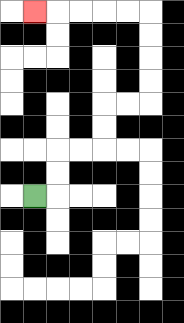{'start': '[1, 8]', 'end': '[1, 0]', 'path_directions': 'R,U,U,R,R,U,U,R,R,U,U,U,U,L,L,L,L,L', 'path_coordinates': '[[1, 8], [2, 8], [2, 7], [2, 6], [3, 6], [4, 6], [4, 5], [4, 4], [5, 4], [6, 4], [6, 3], [6, 2], [6, 1], [6, 0], [5, 0], [4, 0], [3, 0], [2, 0], [1, 0]]'}